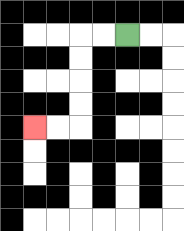{'start': '[5, 1]', 'end': '[1, 5]', 'path_directions': 'L,L,D,D,D,D,L,L', 'path_coordinates': '[[5, 1], [4, 1], [3, 1], [3, 2], [3, 3], [3, 4], [3, 5], [2, 5], [1, 5]]'}